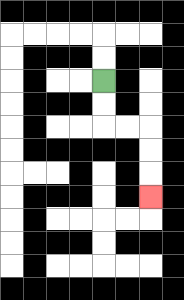{'start': '[4, 3]', 'end': '[6, 8]', 'path_directions': 'D,D,R,R,D,D,D', 'path_coordinates': '[[4, 3], [4, 4], [4, 5], [5, 5], [6, 5], [6, 6], [6, 7], [6, 8]]'}